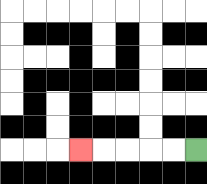{'start': '[8, 6]', 'end': '[3, 6]', 'path_directions': 'L,L,L,L,L', 'path_coordinates': '[[8, 6], [7, 6], [6, 6], [5, 6], [4, 6], [3, 6]]'}